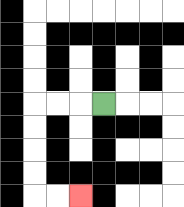{'start': '[4, 4]', 'end': '[3, 8]', 'path_directions': 'L,L,L,D,D,D,D,R,R', 'path_coordinates': '[[4, 4], [3, 4], [2, 4], [1, 4], [1, 5], [1, 6], [1, 7], [1, 8], [2, 8], [3, 8]]'}